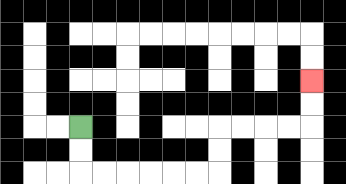{'start': '[3, 5]', 'end': '[13, 3]', 'path_directions': 'D,D,R,R,R,R,R,R,U,U,R,R,R,R,U,U', 'path_coordinates': '[[3, 5], [3, 6], [3, 7], [4, 7], [5, 7], [6, 7], [7, 7], [8, 7], [9, 7], [9, 6], [9, 5], [10, 5], [11, 5], [12, 5], [13, 5], [13, 4], [13, 3]]'}